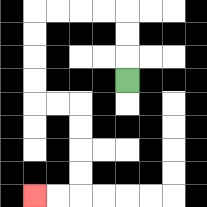{'start': '[5, 3]', 'end': '[1, 8]', 'path_directions': 'U,U,U,L,L,L,L,D,D,D,D,R,R,D,D,D,D,L,L', 'path_coordinates': '[[5, 3], [5, 2], [5, 1], [5, 0], [4, 0], [3, 0], [2, 0], [1, 0], [1, 1], [1, 2], [1, 3], [1, 4], [2, 4], [3, 4], [3, 5], [3, 6], [3, 7], [3, 8], [2, 8], [1, 8]]'}